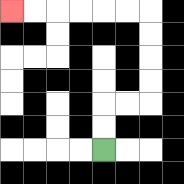{'start': '[4, 6]', 'end': '[0, 0]', 'path_directions': 'U,U,R,R,U,U,U,U,L,L,L,L,L,L', 'path_coordinates': '[[4, 6], [4, 5], [4, 4], [5, 4], [6, 4], [6, 3], [6, 2], [6, 1], [6, 0], [5, 0], [4, 0], [3, 0], [2, 0], [1, 0], [0, 0]]'}